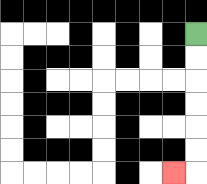{'start': '[8, 1]', 'end': '[7, 7]', 'path_directions': 'D,D,D,D,D,D,L', 'path_coordinates': '[[8, 1], [8, 2], [8, 3], [8, 4], [8, 5], [8, 6], [8, 7], [7, 7]]'}